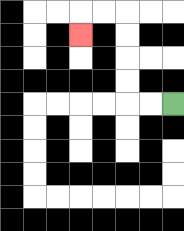{'start': '[7, 4]', 'end': '[3, 1]', 'path_directions': 'L,L,U,U,U,U,L,L,D', 'path_coordinates': '[[7, 4], [6, 4], [5, 4], [5, 3], [5, 2], [5, 1], [5, 0], [4, 0], [3, 0], [3, 1]]'}